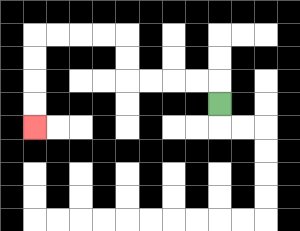{'start': '[9, 4]', 'end': '[1, 5]', 'path_directions': 'U,L,L,L,L,U,U,L,L,L,L,D,D,D,D', 'path_coordinates': '[[9, 4], [9, 3], [8, 3], [7, 3], [6, 3], [5, 3], [5, 2], [5, 1], [4, 1], [3, 1], [2, 1], [1, 1], [1, 2], [1, 3], [1, 4], [1, 5]]'}